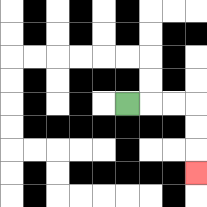{'start': '[5, 4]', 'end': '[8, 7]', 'path_directions': 'R,R,R,D,D,D', 'path_coordinates': '[[5, 4], [6, 4], [7, 4], [8, 4], [8, 5], [8, 6], [8, 7]]'}